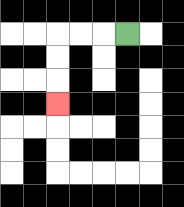{'start': '[5, 1]', 'end': '[2, 4]', 'path_directions': 'L,L,L,D,D,D', 'path_coordinates': '[[5, 1], [4, 1], [3, 1], [2, 1], [2, 2], [2, 3], [2, 4]]'}